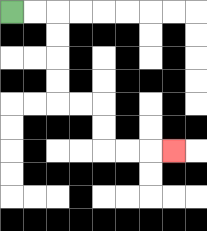{'start': '[0, 0]', 'end': '[7, 6]', 'path_directions': 'R,R,D,D,D,D,R,R,D,D,R,R,R', 'path_coordinates': '[[0, 0], [1, 0], [2, 0], [2, 1], [2, 2], [2, 3], [2, 4], [3, 4], [4, 4], [4, 5], [4, 6], [5, 6], [6, 6], [7, 6]]'}